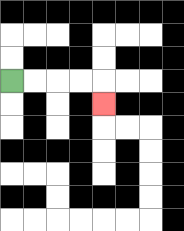{'start': '[0, 3]', 'end': '[4, 4]', 'path_directions': 'R,R,R,R,D', 'path_coordinates': '[[0, 3], [1, 3], [2, 3], [3, 3], [4, 3], [4, 4]]'}